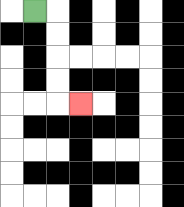{'start': '[1, 0]', 'end': '[3, 4]', 'path_directions': 'R,D,D,D,D,R', 'path_coordinates': '[[1, 0], [2, 0], [2, 1], [2, 2], [2, 3], [2, 4], [3, 4]]'}